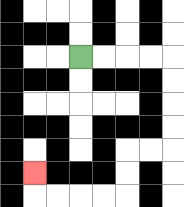{'start': '[3, 2]', 'end': '[1, 7]', 'path_directions': 'R,R,R,R,D,D,D,D,L,L,D,D,L,L,L,L,U', 'path_coordinates': '[[3, 2], [4, 2], [5, 2], [6, 2], [7, 2], [7, 3], [7, 4], [7, 5], [7, 6], [6, 6], [5, 6], [5, 7], [5, 8], [4, 8], [3, 8], [2, 8], [1, 8], [1, 7]]'}